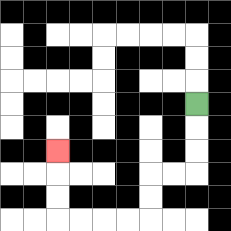{'start': '[8, 4]', 'end': '[2, 6]', 'path_directions': 'D,D,D,L,L,D,D,L,L,L,L,U,U,U', 'path_coordinates': '[[8, 4], [8, 5], [8, 6], [8, 7], [7, 7], [6, 7], [6, 8], [6, 9], [5, 9], [4, 9], [3, 9], [2, 9], [2, 8], [2, 7], [2, 6]]'}